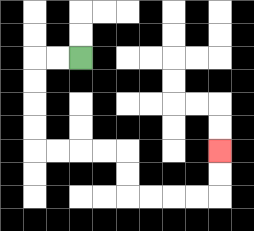{'start': '[3, 2]', 'end': '[9, 6]', 'path_directions': 'L,L,D,D,D,D,R,R,R,R,D,D,R,R,R,R,U,U', 'path_coordinates': '[[3, 2], [2, 2], [1, 2], [1, 3], [1, 4], [1, 5], [1, 6], [2, 6], [3, 6], [4, 6], [5, 6], [5, 7], [5, 8], [6, 8], [7, 8], [8, 8], [9, 8], [9, 7], [9, 6]]'}